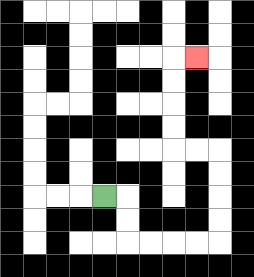{'start': '[4, 8]', 'end': '[8, 2]', 'path_directions': 'R,D,D,R,R,R,R,U,U,U,U,L,L,U,U,U,U,R', 'path_coordinates': '[[4, 8], [5, 8], [5, 9], [5, 10], [6, 10], [7, 10], [8, 10], [9, 10], [9, 9], [9, 8], [9, 7], [9, 6], [8, 6], [7, 6], [7, 5], [7, 4], [7, 3], [7, 2], [8, 2]]'}